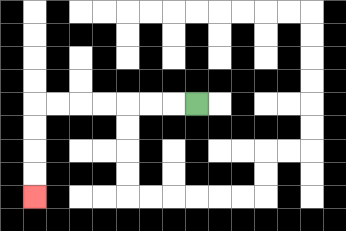{'start': '[8, 4]', 'end': '[1, 8]', 'path_directions': 'L,L,L,L,L,L,L,D,D,D,D', 'path_coordinates': '[[8, 4], [7, 4], [6, 4], [5, 4], [4, 4], [3, 4], [2, 4], [1, 4], [1, 5], [1, 6], [1, 7], [1, 8]]'}